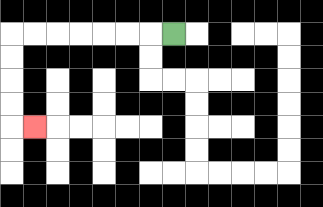{'start': '[7, 1]', 'end': '[1, 5]', 'path_directions': 'L,L,L,L,L,L,L,D,D,D,D,R', 'path_coordinates': '[[7, 1], [6, 1], [5, 1], [4, 1], [3, 1], [2, 1], [1, 1], [0, 1], [0, 2], [0, 3], [0, 4], [0, 5], [1, 5]]'}